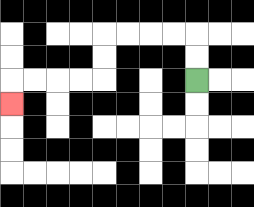{'start': '[8, 3]', 'end': '[0, 4]', 'path_directions': 'U,U,L,L,L,L,D,D,L,L,L,L,D', 'path_coordinates': '[[8, 3], [8, 2], [8, 1], [7, 1], [6, 1], [5, 1], [4, 1], [4, 2], [4, 3], [3, 3], [2, 3], [1, 3], [0, 3], [0, 4]]'}